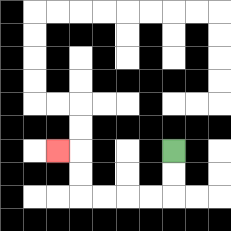{'start': '[7, 6]', 'end': '[2, 6]', 'path_directions': 'D,D,L,L,L,L,U,U,L', 'path_coordinates': '[[7, 6], [7, 7], [7, 8], [6, 8], [5, 8], [4, 8], [3, 8], [3, 7], [3, 6], [2, 6]]'}